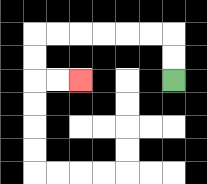{'start': '[7, 3]', 'end': '[3, 3]', 'path_directions': 'U,U,L,L,L,L,L,L,D,D,R,R', 'path_coordinates': '[[7, 3], [7, 2], [7, 1], [6, 1], [5, 1], [4, 1], [3, 1], [2, 1], [1, 1], [1, 2], [1, 3], [2, 3], [3, 3]]'}